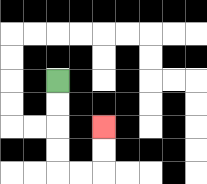{'start': '[2, 3]', 'end': '[4, 5]', 'path_directions': 'D,D,D,D,R,R,U,U', 'path_coordinates': '[[2, 3], [2, 4], [2, 5], [2, 6], [2, 7], [3, 7], [4, 7], [4, 6], [4, 5]]'}